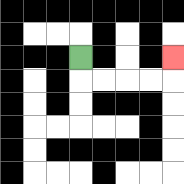{'start': '[3, 2]', 'end': '[7, 2]', 'path_directions': 'D,R,R,R,R,U', 'path_coordinates': '[[3, 2], [3, 3], [4, 3], [5, 3], [6, 3], [7, 3], [7, 2]]'}